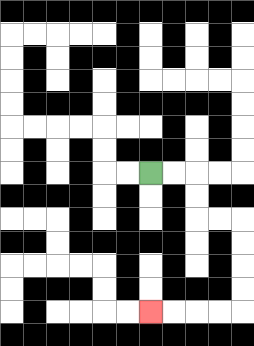{'start': '[6, 7]', 'end': '[6, 13]', 'path_directions': 'R,R,D,D,R,R,D,D,D,D,L,L,L,L', 'path_coordinates': '[[6, 7], [7, 7], [8, 7], [8, 8], [8, 9], [9, 9], [10, 9], [10, 10], [10, 11], [10, 12], [10, 13], [9, 13], [8, 13], [7, 13], [6, 13]]'}